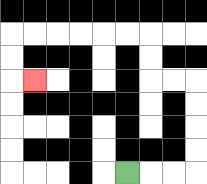{'start': '[5, 7]', 'end': '[1, 3]', 'path_directions': 'R,R,R,U,U,U,U,L,L,U,U,L,L,L,L,L,L,D,D,R', 'path_coordinates': '[[5, 7], [6, 7], [7, 7], [8, 7], [8, 6], [8, 5], [8, 4], [8, 3], [7, 3], [6, 3], [6, 2], [6, 1], [5, 1], [4, 1], [3, 1], [2, 1], [1, 1], [0, 1], [0, 2], [0, 3], [1, 3]]'}